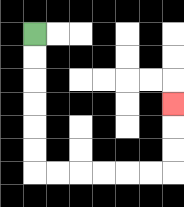{'start': '[1, 1]', 'end': '[7, 4]', 'path_directions': 'D,D,D,D,D,D,R,R,R,R,R,R,U,U,U', 'path_coordinates': '[[1, 1], [1, 2], [1, 3], [1, 4], [1, 5], [1, 6], [1, 7], [2, 7], [3, 7], [4, 7], [5, 7], [6, 7], [7, 7], [7, 6], [7, 5], [7, 4]]'}